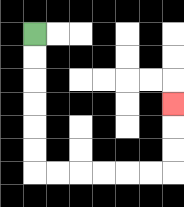{'start': '[1, 1]', 'end': '[7, 4]', 'path_directions': 'D,D,D,D,D,D,R,R,R,R,R,R,U,U,U', 'path_coordinates': '[[1, 1], [1, 2], [1, 3], [1, 4], [1, 5], [1, 6], [1, 7], [2, 7], [3, 7], [4, 7], [5, 7], [6, 7], [7, 7], [7, 6], [7, 5], [7, 4]]'}